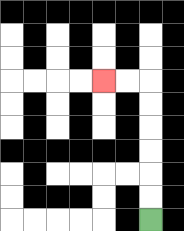{'start': '[6, 9]', 'end': '[4, 3]', 'path_directions': 'U,U,U,U,U,U,L,L', 'path_coordinates': '[[6, 9], [6, 8], [6, 7], [6, 6], [6, 5], [6, 4], [6, 3], [5, 3], [4, 3]]'}